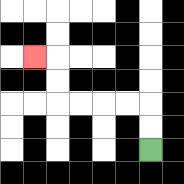{'start': '[6, 6]', 'end': '[1, 2]', 'path_directions': 'U,U,L,L,L,L,U,U,L', 'path_coordinates': '[[6, 6], [6, 5], [6, 4], [5, 4], [4, 4], [3, 4], [2, 4], [2, 3], [2, 2], [1, 2]]'}